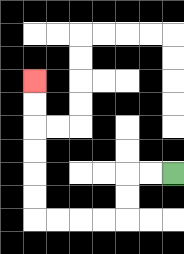{'start': '[7, 7]', 'end': '[1, 3]', 'path_directions': 'L,L,D,D,L,L,L,L,U,U,U,U,U,U', 'path_coordinates': '[[7, 7], [6, 7], [5, 7], [5, 8], [5, 9], [4, 9], [3, 9], [2, 9], [1, 9], [1, 8], [1, 7], [1, 6], [1, 5], [1, 4], [1, 3]]'}